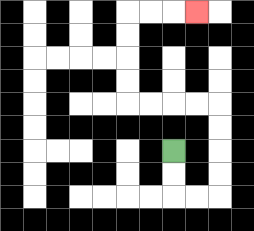{'start': '[7, 6]', 'end': '[8, 0]', 'path_directions': 'D,D,R,R,U,U,U,U,L,L,L,L,U,U,U,U,R,R,R', 'path_coordinates': '[[7, 6], [7, 7], [7, 8], [8, 8], [9, 8], [9, 7], [9, 6], [9, 5], [9, 4], [8, 4], [7, 4], [6, 4], [5, 4], [5, 3], [5, 2], [5, 1], [5, 0], [6, 0], [7, 0], [8, 0]]'}